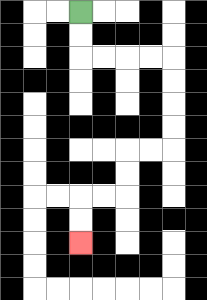{'start': '[3, 0]', 'end': '[3, 10]', 'path_directions': 'D,D,R,R,R,R,D,D,D,D,L,L,D,D,L,L,D,D', 'path_coordinates': '[[3, 0], [3, 1], [3, 2], [4, 2], [5, 2], [6, 2], [7, 2], [7, 3], [7, 4], [7, 5], [7, 6], [6, 6], [5, 6], [5, 7], [5, 8], [4, 8], [3, 8], [3, 9], [3, 10]]'}